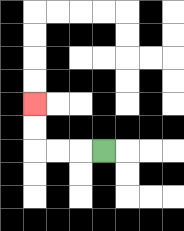{'start': '[4, 6]', 'end': '[1, 4]', 'path_directions': 'L,L,L,U,U', 'path_coordinates': '[[4, 6], [3, 6], [2, 6], [1, 6], [1, 5], [1, 4]]'}